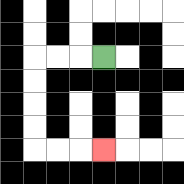{'start': '[4, 2]', 'end': '[4, 6]', 'path_directions': 'L,L,L,D,D,D,D,R,R,R', 'path_coordinates': '[[4, 2], [3, 2], [2, 2], [1, 2], [1, 3], [1, 4], [1, 5], [1, 6], [2, 6], [3, 6], [4, 6]]'}